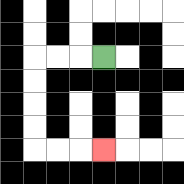{'start': '[4, 2]', 'end': '[4, 6]', 'path_directions': 'L,L,L,D,D,D,D,R,R,R', 'path_coordinates': '[[4, 2], [3, 2], [2, 2], [1, 2], [1, 3], [1, 4], [1, 5], [1, 6], [2, 6], [3, 6], [4, 6]]'}